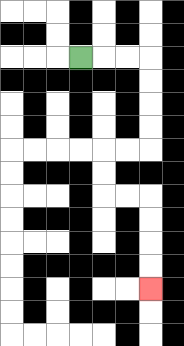{'start': '[3, 2]', 'end': '[6, 12]', 'path_directions': 'R,R,R,D,D,D,D,L,L,D,D,R,R,D,D,D,D', 'path_coordinates': '[[3, 2], [4, 2], [5, 2], [6, 2], [6, 3], [6, 4], [6, 5], [6, 6], [5, 6], [4, 6], [4, 7], [4, 8], [5, 8], [6, 8], [6, 9], [6, 10], [6, 11], [6, 12]]'}